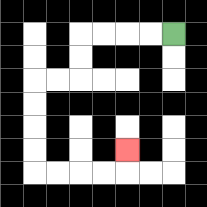{'start': '[7, 1]', 'end': '[5, 6]', 'path_directions': 'L,L,L,L,D,D,L,L,D,D,D,D,R,R,R,R,U', 'path_coordinates': '[[7, 1], [6, 1], [5, 1], [4, 1], [3, 1], [3, 2], [3, 3], [2, 3], [1, 3], [1, 4], [1, 5], [1, 6], [1, 7], [2, 7], [3, 7], [4, 7], [5, 7], [5, 6]]'}